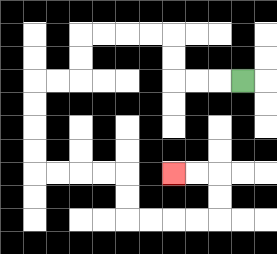{'start': '[10, 3]', 'end': '[7, 7]', 'path_directions': 'L,L,L,U,U,L,L,L,L,D,D,L,L,D,D,D,D,R,R,R,R,D,D,R,R,R,R,U,U,L,L', 'path_coordinates': '[[10, 3], [9, 3], [8, 3], [7, 3], [7, 2], [7, 1], [6, 1], [5, 1], [4, 1], [3, 1], [3, 2], [3, 3], [2, 3], [1, 3], [1, 4], [1, 5], [1, 6], [1, 7], [2, 7], [3, 7], [4, 7], [5, 7], [5, 8], [5, 9], [6, 9], [7, 9], [8, 9], [9, 9], [9, 8], [9, 7], [8, 7], [7, 7]]'}